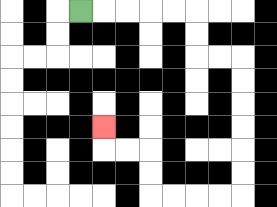{'start': '[3, 0]', 'end': '[4, 5]', 'path_directions': 'R,R,R,R,R,D,D,R,R,D,D,D,D,D,D,L,L,L,L,U,U,L,L,U', 'path_coordinates': '[[3, 0], [4, 0], [5, 0], [6, 0], [7, 0], [8, 0], [8, 1], [8, 2], [9, 2], [10, 2], [10, 3], [10, 4], [10, 5], [10, 6], [10, 7], [10, 8], [9, 8], [8, 8], [7, 8], [6, 8], [6, 7], [6, 6], [5, 6], [4, 6], [4, 5]]'}